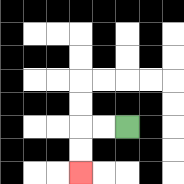{'start': '[5, 5]', 'end': '[3, 7]', 'path_directions': 'L,L,D,D', 'path_coordinates': '[[5, 5], [4, 5], [3, 5], [3, 6], [3, 7]]'}